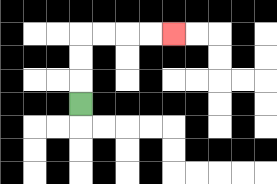{'start': '[3, 4]', 'end': '[7, 1]', 'path_directions': 'U,U,U,R,R,R,R', 'path_coordinates': '[[3, 4], [3, 3], [3, 2], [3, 1], [4, 1], [5, 1], [6, 1], [7, 1]]'}